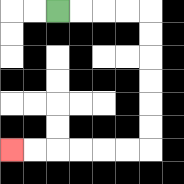{'start': '[2, 0]', 'end': '[0, 6]', 'path_directions': 'R,R,R,R,D,D,D,D,D,D,L,L,L,L,L,L', 'path_coordinates': '[[2, 0], [3, 0], [4, 0], [5, 0], [6, 0], [6, 1], [6, 2], [6, 3], [6, 4], [6, 5], [6, 6], [5, 6], [4, 6], [3, 6], [2, 6], [1, 6], [0, 6]]'}